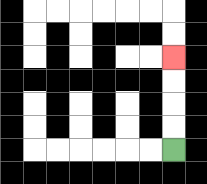{'start': '[7, 6]', 'end': '[7, 2]', 'path_directions': 'U,U,U,U', 'path_coordinates': '[[7, 6], [7, 5], [7, 4], [7, 3], [7, 2]]'}